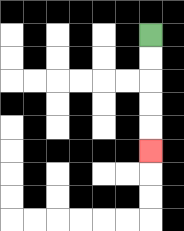{'start': '[6, 1]', 'end': '[6, 6]', 'path_directions': 'D,D,D,D,D', 'path_coordinates': '[[6, 1], [6, 2], [6, 3], [6, 4], [6, 5], [6, 6]]'}